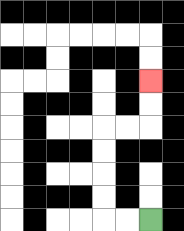{'start': '[6, 9]', 'end': '[6, 3]', 'path_directions': 'L,L,U,U,U,U,R,R,U,U', 'path_coordinates': '[[6, 9], [5, 9], [4, 9], [4, 8], [4, 7], [4, 6], [4, 5], [5, 5], [6, 5], [6, 4], [6, 3]]'}